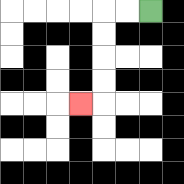{'start': '[6, 0]', 'end': '[3, 4]', 'path_directions': 'L,L,D,D,D,D,L', 'path_coordinates': '[[6, 0], [5, 0], [4, 0], [4, 1], [4, 2], [4, 3], [4, 4], [3, 4]]'}